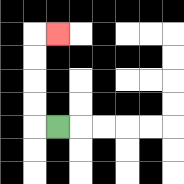{'start': '[2, 5]', 'end': '[2, 1]', 'path_directions': 'L,U,U,U,U,R', 'path_coordinates': '[[2, 5], [1, 5], [1, 4], [1, 3], [1, 2], [1, 1], [2, 1]]'}